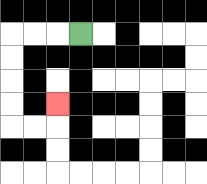{'start': '[3, 1]', 'end': '[2, 4]', 'path_directions': 'L,L,L,D,D,D,D,R,R,U', 'path_coordinates': '[[3, 1], [2, 1], [1, 1], [0, 1], [0, 2], [0, 3], [0, 4], [0, 5], [1, 5], [2, 5], [2, 4]]'}